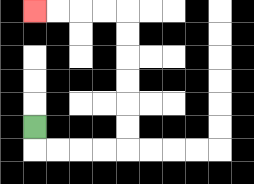{'start': '[1, 5]', 'end': '[1, 0]', 'path_directions': 'D,R,R,R,R,U,U,U,U,U,U,L,L,L,L', 'path_coordinates': '[[1, 5], [1, 6], [2, 6], [3, 6], [4, 6], [5, 6], [5, 5], [5, 4], [5, 3], [5, 2], [5, 1], [5, 0], [4, 0], [3, 0], [2, 0], [1, 0]]'}